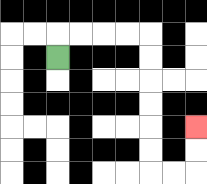{'start': '[2, 2]', 'end': '[8, 5]', 'path_directions': 'U,R,R,R,R,D,D,D,D,D,D,R,R,U,U', 'path_coordinates': '[[2, 2], [2, 1], [3, 1], [4, 1], [5, 1], [6, 1], [6, 2], [6, 3], [6, 4], [6, 5], [6, 6], [6, 7], [7, 7], [8, 7], [8, 6], [8, 5]]'}